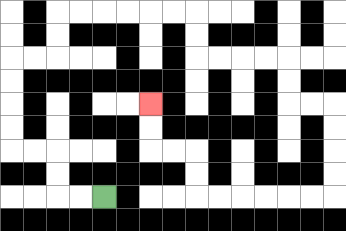{'start': '[4, 8]', 'end': '[6, 4]', 'path_directions': 'L,L,U,U,L,L,U,U,U,U,R,R,U,U,R,R,R,R,R,R,D,D,R,R,R,R,D,D,R,R,D,D,D,D,L,L,L,L,L,L,U,U,L,L,U,U', 'path_coordinates': '[[4, 8], [3, 8], [2, 8], [2, 7], [2, 6], [1, 6], [0, 6], [0, 5], [0, 4], [0, 3], [0, 2], [1, 2], [2, 2], [2, 1], [2, 0], [3, 0], [4, 0], [5, 0], [6, 0], [7, 0], [8, 0], [8, 1], [8, 2], [9, 2], [10, 2], [11, 2], [12, 2], [12, 3], [12, 4], [13, 4], [14, 4], [14, 5], [14, 6], [14, 7], [14, 8], [13, 8], [12, 8], [11, 8], [10, 8], [9, 8], [8, 8], [8, 7], [8, 6], [7, 6], [6, 6], [6, 5], [6, 4]]'}